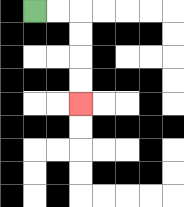{'start': '[1, 0]', 'end': '[3, 4]', 'path_directions': 'R,R,D,D,D,D', 'path_coordinates': '[[1, 0], [2, 0], [3, 0], [3, 1], [3, 2], [3, 3], [3, 4]]'}